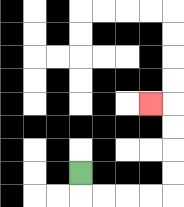{'start': '[3, 7]', 'end': '[6, 4]', 'path_directions': 'D,R,R,R,R,U,U,U,U,L', 'path_coordinates': '[[3, 7], [3, 8], [4, 8], [5, 8], [6, 8], [7, 8], [7, 7], [7, 6], [7, 5], [7, 4], [6, 4]]'}